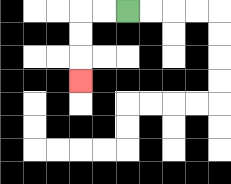{'start': '[5, 0]', 'end': '[3, 3]', 'path_directions': 'L,L,D,D,D', 'path_coordinates': '[[5, 0], [4, 0], [3, 0], [3, 1], [3, 2], [3, 3]]'}